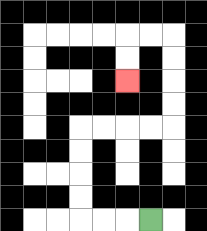{'start': '[6, 9]', 'end': '[5, 3]', 'path_directions': 'L,L,L,U,U,U,U,R,R,R,R,U,U,U,U,L,L,D,D', 'path_coordinates': '[[6, 9], [5, 9], [4, 9], [3, 9], [3, 8], [3, 7], [3, 6], [3, 5], [4, 5], [5, 5], [6, 5], [7, 5], [7, 4], [7, 3], [7, 2], [7, 1], [6, 1], [5, 1], [5, 2], [5, 3]]'}